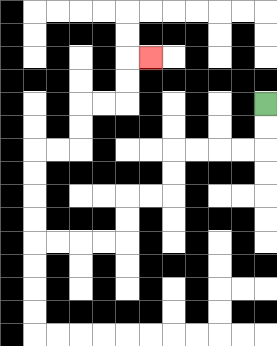{'start': '[11, 4]', 'end': '[6, 2]', 'path_directions': 'D,D,L,L,L,L,D,D,L,L,D,D,L,L,L,L,U,U,U,U,R,R,U,U,R,R,U,U,R', 'path_coordinates': '[[11, 4], [11, 5], [11, 6], [10, 6], [9, 6], [8, 6], [7, 6], [7, 7], [7, 8], [6, 8], [5, 8], [5, 9], [5, 10], [4, 10], [3, 10], [2, 10], [1, 10], [1, 9], [1, 8], [1, 7], [1, 6], [2, 6], [3, 6], [3, 5], [3, 4], [4, 4], [5, 4], [5, 3], [5, 2], [6, 2]]'}